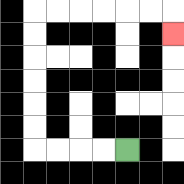{'start': '[5, 6]', 'end': '[7, 1]', 'path_directions': 'L,L,L,L,U,U,U,U,U,U,R,R,R,R,R,R,D', 'path_coordinates': '[[5, 6], [4, 6], [3, 6], [2, 6], [1, 6], [1, 5], [1, 4], [1, 3], [1, 2], [1, 1], [1, 0], [2, 0], [3, 0], [4, 0], [5, 0], [6, 0], [7, 0], [7, 1]]'}